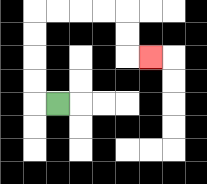{'start': '[2, 4]', 'end': '[6, 2]', 'path_directions': 'L,U,U,U,U,R,R,R,R,D,D,R', 'path_coordinates': '[[2, 4], [1, 4], [1, 3], [1, 2], [1, 1], [1, 0], [2, 0], [3, 0], [4, 0], [5, 0], [5, 1], [5, 2], [6, 2]]'}